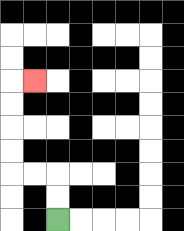{'start': '[2, 9]', 'end': '[1, 3]', 'path_directions': 'U,U,L,L,U,U,U,U,R', 'path_coordinates': '[[2, 9], [2, 8], [2, 7], [1, 7], [0, 7], [0, 6], [0, 5], [0, 4], [0, 3], [1, 3]]'}